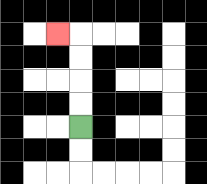{'start': '[3, 5]', 'end': '[2, 1]', 'path_directions': 'U,U,U,U,L', 'path_coordinates': '[[3, 5], [3, 4], [3, 3], [3, 2], [3, 1], [2, 1]]'}